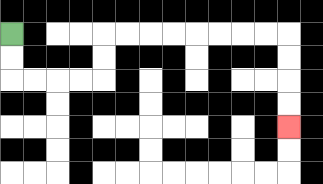{'start': '[0, 1]', 'end': '[12, 5]', 'path_directions': 'D,D,R,R,R,R,U,U,R,R,R,R,R,R,R,R,D,D,D,D', 'path_coordinates': '[[0, 1], [0, 2], [0, 3], [1, 3], [2, 3], [3, 3], [4, 3], [4, 2], [4, 1], [5, 1], [6, 1], [7, 1], [8, 1], [9, 1], [10, 1], [11, 1], [12, 1], [12, 2], [12, 3], [12, 4], [12, 5]]'}